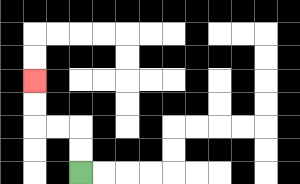{'start': '[3, 7]', 'end': '[1, 3]', 'path_directions': 'U,U,L,L,U,U', 'path_coordinates': '[[3, 7], [3, 6], [3, 5], [2, 5], [1, 5], [1, 4], [1, 3]]'}